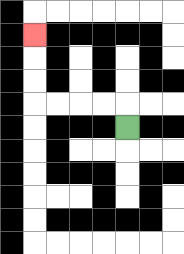{'start': '[5, 5]', 'end': '[1, 1]', 'path_directions': 'U,L,L,L,L,U,U,U', 'path_coordinates': '[[5, 5], [5, 4], [4, 4], [3, 4], [2, 4], [1, 4], [1, 3], [1, 2], [1, 1]]'}